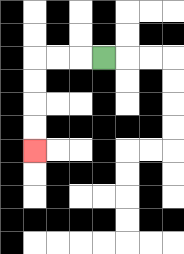{'start': '[4, 2]', 'end': '[1, 6]', 'path_directions': 'L,L,L,D,D,D,D', 'path_coordinates': '[[4, 2], [3, 2], [2, 2], [1, 2], [1, 3], [1, 4], [1, 5], [1, 6]]'}